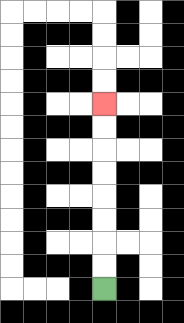{'start': '[4, 12]', 'end': '[4, 4]', 'path_directions': 'U,U,U,U,U,U,U,U', 'path_coordinates': '[[4, 12], [4, 11], [4, 10], [4, 9], [4, 8], [4, 7], [4, 6], [4, 5], [4, 4]]'}